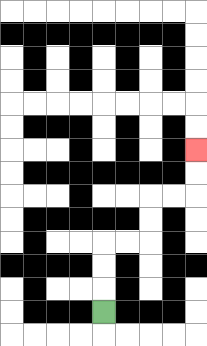{'start': '[4, 13]', 'end': '[8, 6]', 'path_directions': 'U,U,U,R,R,U,U,R,R,U,U', 'path_coordinates': '[[4, 13], [4, 12], [4, 11], [4, 10], [5, 10], [6, 10], [6, 9], [6, 8], [7, 8], [8, 8], [8, 7], [8, 6]]'}